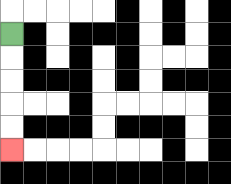{'start': '[0, 1]', 'end': '[0, 6]', 'path_directions': 'D,D,D,D,D', 'path_coordinates': '[[0, 1], [0, 2], [0, 3], [0, 4], [0, 5], [0, 6]]'}